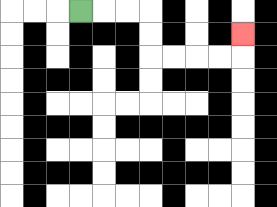{'start': '[3, 0]', 'end': '[10, 1]', 'path_directions': 'R,R,R,D,D,R,R,R,R,U', 'path_coordinates': '[[3, 0], [4, 0], [5, 0], [6, 0], [6, 1], [6, 2], [7, 2], [8, 2], [9, 2], [10, 2], [10, 1]]'}